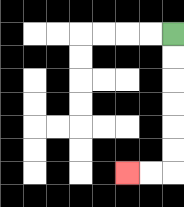{'start': '[7, 1]', 'end': '[5, 7]', 'path_directions': 'D,D,D,D,D,D,L,L', 'path_coordinates': '[[7, 1], [7, 2], [7, 3], [7, 4], [7, 5], [7, 6], [7, 7], [6, 7], [5, 7]]'}